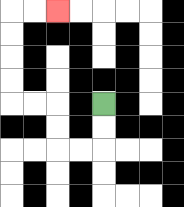{'start': '[4, 4]', 'end': '[2, 0]', 'path_directions': 'D,D,L,L,U,U,L,L,U,U,U,U,R,R', 'path_coordinates': '[[4, 4], [4, 5], [4, 6], [3, 6], [2, 6], [2, 5], [2, 4], [1, 4], [0, 4], [0, 3], [0, 2], [0, 1], [0, 0], [1, 0], [2, 0]]'}